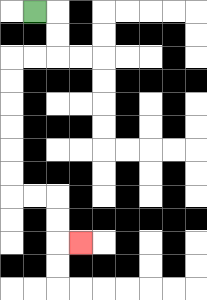{'start': '[1, 0]', 'end': '[3, 10]', 'path_directions': 'R,D,D,L,L,D,D,D,D,D,D,R,R,D,D,R', 'path_coordinates': '[[1, 0], [2, 0], [2, 1], [2, 2], [1, 2], [0, 2], [0, 3], [0, 4], [0, 5], [0, 6], [0, 7], [0, 8], [1, 8], [2, 8], [2, 9], [2, 10], [3, 10]]'}